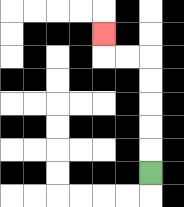{'start': '[6, 7]', 'end': '[4, 1]', 'path_directions': 'U,U,U,U,U,L,L,U', 'path_coordinates': '[[6, 7], [6, 6], [6, 5], [6, 4], [6, 3], [6, 2], [5, 2], [4, 2], [4, 1]]'}